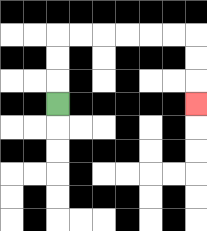{'start': '[2, 4]', 'end': '[8, 4]', 'path_directions': 'U,U,U,R,R,R,R,R,R,D,D,D', 'path_coordinates': '[[2, 4], [2, 3], [2, 2], [2, 1], [3, 1], [4, 1], [5, 1], [6, 1], [7, 1], [8, 1], [8, 2], [8, 3], [8, 4]]'}